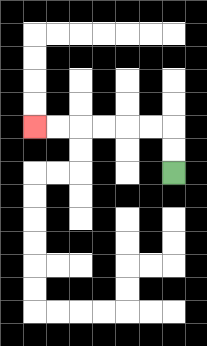{'start': '[7, 7]', 'end': '[1, 5]', 'path_directions': 'U,U,L,L,L,L,L,L', 'path_coordinates': '[[7, 7], [7, 6], [7, 5], [6, 5], [5, 5], [4, 5], [3, 5], [2, 5], [1, 5]]'}